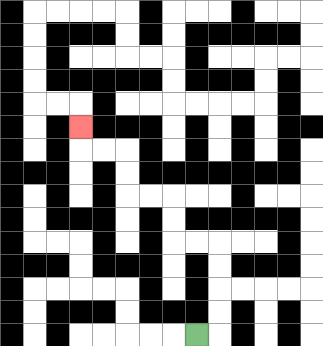{'start': '[8, 14]', 'end': '[3, 5]', 'path_directions': 'R,U,U,U,U,L,L,U,U,L,L,U,U,L,L,U', 'path_coordinates': '[[8, 14], [9, 14], [9, 13], [9, 12], [9, 11], [9, 10], [8, 10], [7, 10], [7, 9], [7, 8], [6, 8], [5, 8], [5, 7], [5, 6], [4, 6], [3, 6], [3, 5]]'}